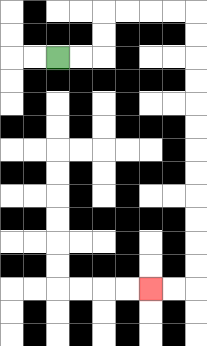{'start': '[2, 2]', 'end': '[6, 12]', 'path_directions': 'R,R,U,U,R,R,R,R,D,D,D,D,D,D,D,D,D,D,D,D,L,L', 'path_coordinates': '[[2, 2], [3, 2], [4, 2], [4, 1], [4, 0], [5, 0], [6, 0], [7, 0], [8, 0], [8, 1], [8, 2], [8, 3], [8, 4], [8, 5], [8, 6], [8, 7], [8, 8], [8, 9], [8, 10], [8, 11], [8, 12], [7, 12], [6, 12]]'}